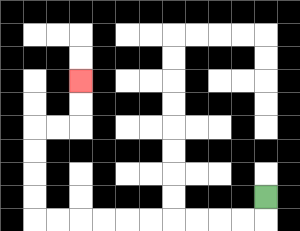{'start': '[11, 8]', 'end': '[3, 3]', 'path_directions': 'D,L,L,L,L,L,L,L,L,L,L,U,U,U,U,R,R,U,U', 'path_coordinates': '[[11, 8], [11, 9], [10, 9], [9, 9], [8, 9], [7, 9], [6, 9], [5, 9], [4, 9], [3, 9], [2, 9], [1, 9], [1, 8], [1, 7], [1, 6], [1, 5], [2, 5], [3, 5], [3, 4], [3, 3]]'}